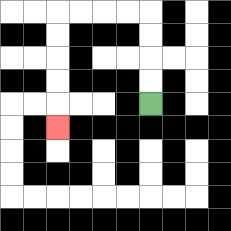{'start': '[6, 4]', 'end': '[2, 5]', 'path_directions': 'U,U,U,U,L,L,L,L,D,D,D,D,D', 'path_coordinates': '[[6, 4], [6, 3], [6, 2], [6, 1], [6, 0], [5, 0], [4, 0], [3, 0], [2, 0], [2, 1], [2, 2], [2, 3], [2, 4], [2, 5]]'}